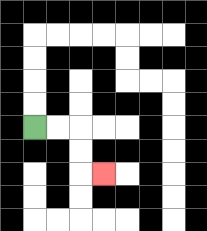{'start': '[1, 5]', 'end': '[4, 7]', 'path_directions': 'R,R,D,D,R', 'path_coordinates': '[[1, 5], [2, 5], [3, 5], [3, 6], [3, 7], [4, 7]]'}